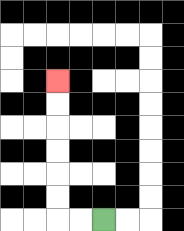{'start': '[4, 9]', 'end': '[2, 3]', 'path_directions': 'L,L,U,U,U,U,U,U', 'path_coordinates': '[[4, 9], [3, 9], [2, 9], [2, 8], [2, 7], [2, 6], [2, 5], [2, 4], [2, 3]]'}